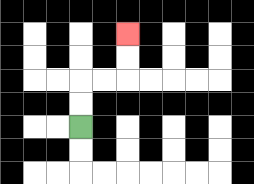{'start': '[3, 5]', 'end': '[5, 1]', 'path_directions': 'U,U,R,R,U,U', 'path_coordinates': '[[3, 5], [3, 4], [3, 3], [4, 3], [5, 3], [5, 2], [5, 1]]'}